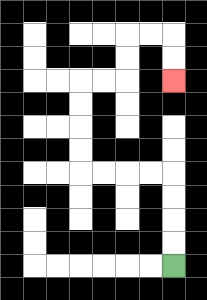{'start': '[7, 11]', 'end': '[7, 3]', 'path_directions': 'U,U,U,U,L,L,L,L,U,U,U,U,R,R,U,U,R,R,D,D', 'path_coordinates': '[[7, 11], [7, 10], [7, 9], [7, 8], [7, 7], [6, 7], [5, 7], [4, 7], [3, 7], [3, 6], [3, 5], [3, 4], [3, 3], [4, 3], [5, 3], [5, 2], [5, 1], [6, 1], [7, 1], [7, 2], [7, 3]]'}